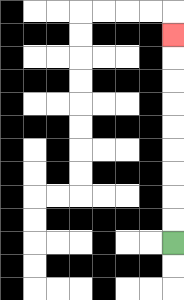{'start': '[7, 10]', 'end': '[7, 1]', 'path_directions': 'U,U,U,U,U,U,U,U,U', 'path_coordinates': '[[7, 10], [7, 9], [7, 8], [7, 7], [7, 6], [7, 5], [7, 4], [7, 3], [7, 2], [7, 1]]'}